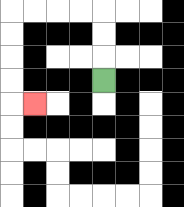{'start': '[4, 3]', 'end': '[1, 4]', 'path_directions': 'U,U,U,L,L,L,L,D,D,D,D,R', 'path_coordinates': '[[4, 3], [4, 2], [4, 1], [4, 0], [3, 0], [2, 0], [1, 0], [0, 0], [0, 1], [0, 2], [0, 3], [0, 4], [1, 4]]'}